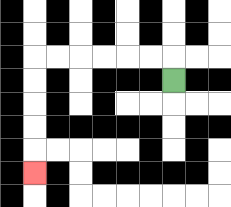{'start': '[7, 3]', 'end': '[1, 7]', 'path_directions': 'U,L,L,L,L,L,L,D,D,D,D,D', 'path_coordinates': '[[7, 3], [7, 2], [6, 2], [5, 2], [4, 2], [3, 2], [2, 2], [1, 2], [1, 3], [1, 4], [1, 5], [1, 6], [1, 7]]'}